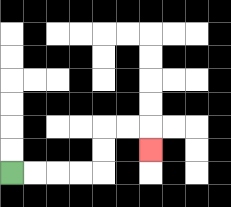{'start': '[0, 7]', 'end': '[6, 6]', 'path_directions': 'R,R,R,R,U,U,R,R,D', 'path_coordinates': '[[0, 7], [1, 7], [2, 7], [3, 7], [4, 7], [4, 6], [4, 5], [5, 5], [6, 5], [6, 6]]'}